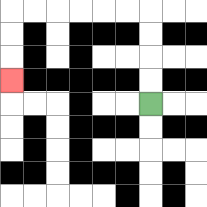{'start': '[6, 4]', 'end': '[0, 3]', 'path_directions': 'U,U,U,U,L,L,L,L,L,L,D,D,D', 'path_coordinates': '[[6, 4], [6, 3], [6, 2], [6, 1], [6, 0], [5, 0], [4, 0], [3, 0], [2, 0], [1, 0], [0, 0], [0, 1], [0, 2], [0, 3]]'}